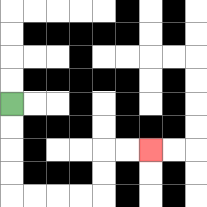{'start': '[0, 4]', 'end': '[6, 6]', 'path_directions': 'D,D,D,D,R,R,R,R,U,U,R,R', 'path_coordinates': '[[0, 4], [0, 5], [0, 6], [0, 7], [0, 8], [1, 8], [2, 8], [3, 8], [4, 8], [4, 7], [4, 6], [5, 6], [6, 6]]'}